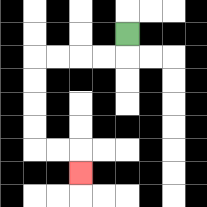{'start': '[5, 1]', 'end': '[3, 7]', 'path_directions': 'D,L,L,L,L,D,D,D,D,R,R,D', 'path_coordinates': '[[5, 1], [5, 2], [4, 2], [3, 2], [2, 2], [1, 2], [1, 3], [1, 4], [1, 5], [1, 6], [2, 6], [3, 6], [3, 7]]'}